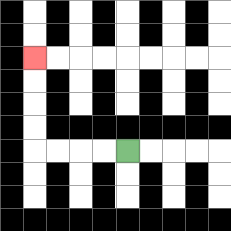{'start': '[5, 6]', 'end': '[1, 2]', 'path_directions': 'L,L,L,L,U,U,U,U', 'path_coordinates': '[[5, 6], [4, 6], [3, 6], [2, 6], [1, 6], [1, 5], [1, 4], [1, 3], [1, 2]]'}